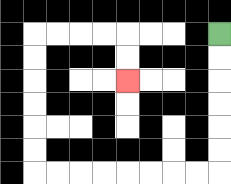{'start': '[9, 1]', 'end': '[5, 3]', 'path_directions': 'D,D,D,D,D,D,L,L,L,L,L,L,L,L,U,U,U,U,U,U,R,R,R,R,D,D', 'path_coordinates': '[[9, 1], [9, 2], [9, 3], [9, 4], [9, 5], [9, 6], [9, 7], [8, 7], [7, 7], [6, 7], [5, 7], [4, 7], [3, 7], [2, 7], [1, 7], [1, 6], [1, 5], [1, 4], [1, 3], [1, 2], [1, 1], [2, 1], [3, 1], [4, 1], [5, 1], [5, 2], [5, 3]]'}